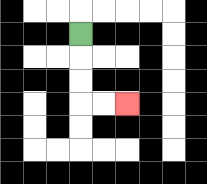{'start': '[3, 1]', 'end': '[5, 4]', 'path_directions': 'D,D,D,R,R', 'path_coordinates': '[[3, 1], [3, 2], [3, 3], [3, 4], [4, 4], [5, 4]]'}